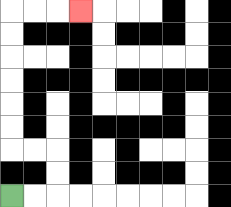{'start': '[0, 8]', 'end': '[3, 0]', 'path_directions': 'R,R,U,U,L,L,U,U,U,U,U,U,R,R,R', 'path_coordinates': '[[0, 8], [1, 8], [2, 8], [2, 7], [2, 6], [1, 6], [0, 6], [0, 5], [0, 4], [0, 3], [0, 2], [0, 1], [0, 0], [1, 0], [2, 0], [3, 0]]'}